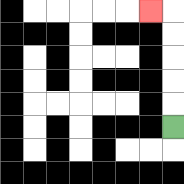{'start': '[7, 5]', 'end': '[6, 0]', 'path_directions': 'U,U,U,U,U,L', 'path_coordinates': '[[7, 5], [7, 4], [7, 3], [7, 2], [7, 1], [7, 0], [6, 0]]'}